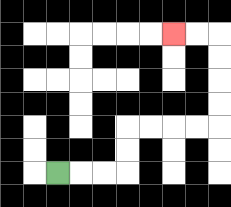{'start': '[2, 7]', 'end': '[7, 1]', 'path_directions': 'R,R,R,U,U,R,R,R,R,U,U,U,U,L,L', 'path_coordinates': '[[2, 7], [3, 7], [4, 7], [5, 7], [5, 6], [5, 5], [6, 5], [7, 5], [8, 5], [9, 5], [9, 4], [9, 3], [9, 2], [9, 1], [8, 1], [7, 1]]'}